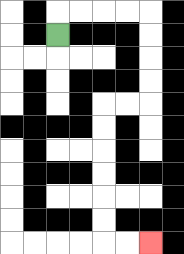{'start': '[2, 1]', 'end': '[6, 10]', 'path_directions': 'U,R,R,R,R,D,D,D,D,L,L,D,D,D,D,D,D,R,R', 'path_coordinates': '[[2, 1], [2, 0], [3, 0], [4, 0], [5, 0], [6, 0], [6, 1], [6, 2], [6, 3], [6, 4], [5, 4], [4, 4], [4, 5], [4, 6], [4, 7], [4, 8], [4, 9], [4, 10], [5, 10], [6, 10]]'}